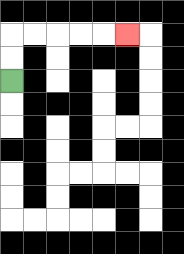{'start': '[0, 3]', 'end': '[5, 1]', 'path_directions': 'U,U,R,R,R,R,R', 'path_coordinates': '[[0, 3], [0, 2], [0, 1], [1, 1], [2, 1], [3, 1], [4, 1], [5, 1]]'}